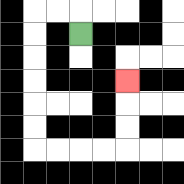{'start': '[3, 1]', 'end': '[5, 3]', 'path_directions': 'U,L,L,D,D,D,D,D,D,R,R,R,R,U,U,U', 'path_coordinates': '[[3, 1], [3, 0], [2, 0], [1, 0], [1, 1], [1, 2], [1, 3], [1, 4], [1, 5], [1, 6], [2, 6], [3, 6], [4, 6], [5, 6], [5, 5], [5, 4], [5, 3]]'}